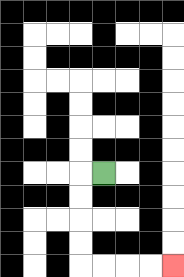{'start': '[4, 7]', 'end': '[7, 11]', 'path_directions': 'L,D,D,D,D,R,R,R,R', 'path_coordinates': '[[4, 7], [3, 7], [3, 8], [3, 9], [3, 10], [3, 11], [4, 11], [5, 11], [6, 11], [7, 11]]'}